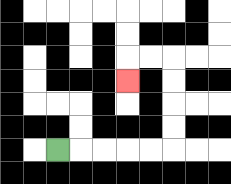{'start': '[2, 6]', 'end': '[5, 3]', 'path_directions': 'R,R,R,R,R,U,U,U,U,L,L,D', 'path_coordinates': '[[2, 6], [3, 6], [4, 6], [5, 6], [6, 6], [7, 6], [7, 5], [7, 4], [7, 3], [7, 2], [6, 2], [5, 2], [5, 3]]'}